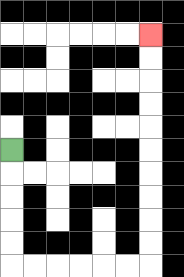{'start': '[0, 6]', 'end': '[6, 1]', 'path_directions': 'D,D,D,D,D,R,R,R,R,R,R,U,U,U,U,U,U,U,U,U,U', 'path_coordinates': '[[0, 6], [0, 7], [0, 8], [0, 9], [0, 10], [0, 11], [1, 11], [2, 11], [3, 11], [4, 11], [5, 11], [6, 11], [6, 10], [6, 9], [6, 8], [6, 7], [6, 6], [6, 5], [6, 4], [6, 3], [6, 2], [6, 1]]'}